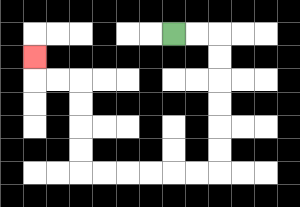{'start': '[7, 1]', 'end': '[1, 2]', 'path_directions': 'R,R,D,D,D,D,D,D,L,L,L,L,L,L,U,U,U,U,L,L,U', 'path_coordinates': '[[7, 1], [8, 1], [9, 1], [9, 2], [9, 3], [9, 4], [9, 5], [9, 6], [9, 7], [8, 7], [7, 7], [6, 7], [5, 7], [4, 7], [3, 7], [3, 6], [3, 5], [3, 4], [3, 3], [2, 3], [1, 3], [1, 2]]'}